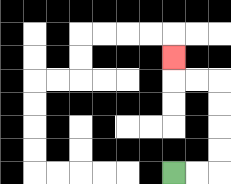{'start': '[7, 7]', 'end': '[7, 2]', 'path_directions': 'R,R,U,U,U,U,L,L,U', 'path_coordinates': '[[7, 7], [8, 7], [9, 7], [9, 6], [9, 5], [9, 4], [9, 3], [8, 3], [7, 3], [7, 2]]'}